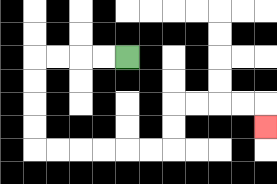{'start': '[5, 2]', 'end': '[11, 5]', 'path_directions': 'L,L,L,L,D,D,D,D,R,R,R,R,R,R,U,U,R,R,R,R,D', 'path_coordinates': '[[5, 2], [4, 2], [3, 2], [2, 2], [1, 2], [1, 3], [1, 4], [1, 5], [1, 6], [2, 6], [3, 6], [4, 6], [5, 6], [6, 6], [7, 6], [7, 5], [7, 4], [8, 4], [9, 4], [10, 4], [11, 4], [11, 5]]'}